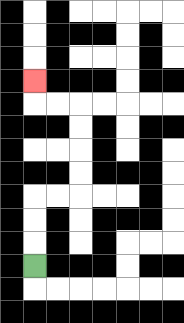{'start': '[1, 11]', 'end': '[1, 3]', 'path_directions': 'U,U,U,R,R,U,U,U,U,L,L,U', 'path_coordinates': '[[1, 11], [1, 10], [1, 9], [1, 8], [2, 8], [3, 8], [3, 7], [3, 6], [3, 5], [3, 4], [2, 4], [1, 4], [1, 3]]'}